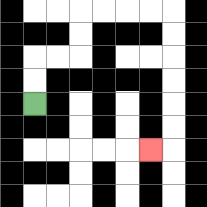{'start': '[1, 4]', 'end': '[6, 6]', 'path_directions': 'U,U,R,R,U,U,R,R,R,R,D,D,D,D,D,D,L', 'path_coordinates': '[[1, 4], [1, 3], [1, 2], [2, 2], [3, 2], [3, 1], [3, 0], [4, 0], [5, 0], [6, 0], [7, 0], [7, 1], [7, 2], [7, 3], [7, 4], [7, 5], [7, 6], [6, 6]]'}